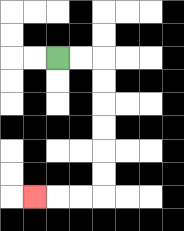{'start': '[2, 2]', 'end': '[1, 8]', 'path_directions': 'R,R,D,D,D,D,D,D,L,L,L', 'path_coordinates': '[[2, 2], [3, 2], [4, 2], [4, 3], [4, 4], [4, 5], [4, 6], [4, 7], [4, 8], [3, 8], [2, 8], [1, 8]]'}